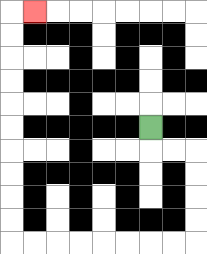{'start': '[6, 5]', 'end': '[1, 0]', 'path_directions': 'D,R,R,D,D,D,D,L,L,L,L,L,L,L,L,U,U,U,U,U,U,U,U,U,U,R', 'path_coordinates': '[[6, 5], [6, 6], [7, 6], [8, 6], [8, 7], [8, 8], [8, 9], [8, 10], [7, 10], [6, 10], [5, 10], [4, 10], [3, 10], [2, 10], [1, 10], [0, 10], [0, 9], [0, 8], [0, 7], [0, 6], [0, 5], [0, 4], [0, 3], [0, 2], [0, 1], [0, 0], [1, 0]]'}